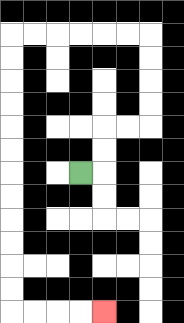{'start': '[3, 7]', 'end': '[4, 13]', 'path_directions': 'R,U,U,R,R,U,U,U,U,L,L,L,L,L,L,D,D,D,D,D,D,D,D,D,D,D,D,R,R,R,R', 'path_coordinates': '[[3, 7], [4, 7], [4, 6], [4, 5], [5, 5], [6, 5], [6, 4], [6, 3], [6, 2], [6, 1], [5, 1], [4, 1], [3, 1], [2, 1], [1, 1], [0, 1], [0, 2], [0, 3], [0, 4], [0, 5], [0, 6], [0, 7], [0, 8], [0, 9], [0, 10], [0, 11], [0, 12], [0, 13], [1, 13], [2, 13], [3, 13], [4, 13]]'}